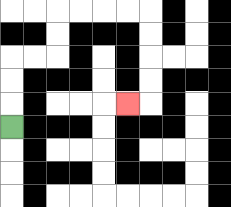{'start': '[0, 5]', 'end': '[5, 4]', 'path_directions': 'U,U,U,R,R,U,U,R,R,R,R,D,D,D,D,L', 'path_coordinates': '[[0, 5], [0, 4], [0, 3], [0, 2], [1, 2], [2, 2], [2, 1], [2, 0], [3, 0], [4, 0], [5, 0], [6, 0], [6, 1], [6, 2], [6, 3], [6, 4], [5, 4]]'}